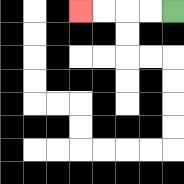{'start': '[7, 0]', 'end': '[3, 0]', 'path_directions': 'L,L,L,L', 'path_coordinates': '[[7, 0], [6, 0], [5, 0], [4, 0], [3, 0]]'}